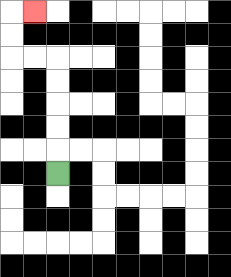{'start': '[2, 7]', 'end': '[1, 0]', 'path_directions': 'U,U,U,U,U,L,L,U,U,R', 'path_coordinates': '[[2, 7], [2, 6], [2, 5], [2, 4], [2, 3], [2, 2], [1, 2], [0, 2], [0, 1], [0, 0], [1, 0]]'}